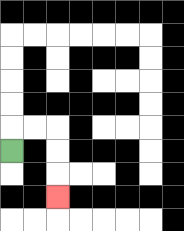{'start': '[0, 6]', 'end': '[2, 8]', 'path_directions': 'U,R,R,D,D,D', 'path_coordinates': '[[0, 6], [0, 5], [1, 5], [2, 5], [2, 6], [2, 7], [2, 8]]'}